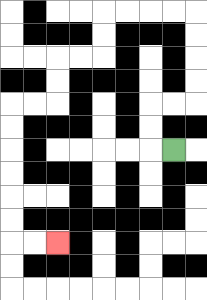{'start': '[7, 6]', 'end': '[2, 10]', 'path_directions': 'L,U,U,R,R,U,U,U,U,L,L,L,L,D,D,L,L,D,D,L,L,D,D,D,D,D,D,R,R', 'path_coordinates': '[[7, 6], [6, 6], [6, 5], [6, 4], [7, 4], [8, 4], [8, 3], [8, 2], [8, 1], [8, 0], [7, 0], [6, 0], [5, 0], [4, 0], [4, 1], [4, 2], [3, 2], [2, 2], [2, 3], [2, 4], [1, 4], [0, 4], [0, 5], [0, 6], [0, 7], [0, 8], [0, 9], [0, 10], [1, 10], [2, 10]]'}